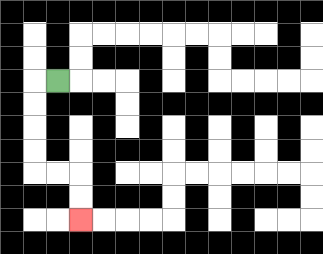{'start': '[2, 3]', 'end': '[3, 9]', 'path_directions': 'L,D,D,D,D,R,R,D,D', 'path_coordinates': '[[2, 3], [1, 3], [1, 4], [1, 5], [1, 6], [1, 7], [2, 7], [3, 7], [3, 8], [3, 9]]'}